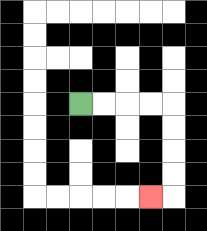{'start': '[3, 4]', 'end': '[6, 8]', 'path_directions': 'R,R,R,R,D,D,D,D,L', 'path_coordinates': '[[3, 4], [4, 4], [5, 4], [6, 4], [7, 4], [7, 5], [7, 6], [7, 7], [7, 8], [6, 8]]'}